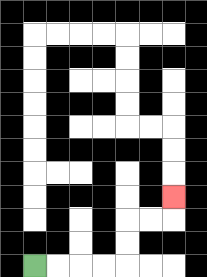{'start': '[1, 11]', 'end': '[7, 8]', 'path_directions': 'R,R,R,R,U,U,R,R,U', 'path_coordinates': '[[1, 11], [2, 11], [3, 11], [4, 11], [5, 11], [5, 10], [5, 9], [6, 9], [7, 9], [7, 8]]'}